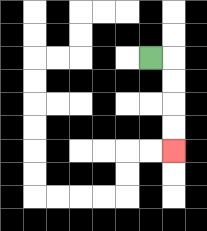{'start': '[6, 2]', 'end': '[7, 6]', 'path_directions': 'R,D,D,D,D', 'path_coordinates': '[[6, 2], [7, 2], [7, 3], [7, 4], [7, 5], [7, 6]]'}